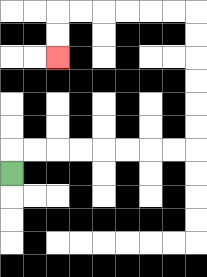{'start': '[0, 7]', 'end': '[2, 2]', 'path_directions': 'U,R,R,R,R,R,R,R,R,U,U,U,U,U,U,L,L,L,L,L,L,D,D', 'path_coordinates': '[[0, 7], [0, 6], [1, 6], [2, 6], [3, 6], [4, 6], [5, 6], [6, 6], [7, 6], [8, 6], [8, 5], [8, 4], [8, 3], [8, 2], [8, 1], [8, 0], [7, 0], [6, 0], [5, 0], [4, 0], [3, 0], [2, 0], [2, 1], [2, 2]]'}